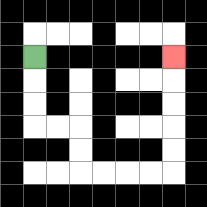{'start': '[1, 2]', 'end': '[7, 2]', 'path_directions': 'D,D,D,R,R,D,D,R,R,R,R,U,U,U,U,U', 'path_coordinates': '[[1, 2], [1, 3], [1, 4], [1, 5], [2, 5], [3, 5], [3, 6], [3, 7], [4, 7], [5, 7], [6, 7], [7, 7], [7, 6], [7, 5], [7, 4], [7, 3], [7, 2]]'}